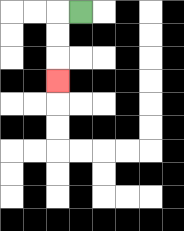{'start': '[3, 0]', 'end': '[2, 3]', 'path_directions': 'L,D,D,D', 'path_coordinates': '[[3, 0], [2, 0], [2, 1], [2, 2], [2, 3]]'}